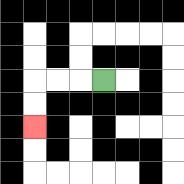{'start': '[4, 3]', 'end': '[1, 5]', 'path_directions': 'L,L,L,D,D', 'path_coordinates': '[[4, 3], [3, 3], [2, 3], [1, 3], [1, 4], [1, 5]]'}